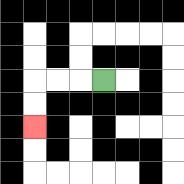{'start': '[4, 3]', 'end': '[1, 5]', 'path_directions': 'L,L,L,D,D', 'path_coordinates': '[[4, 3], [3, 3], [2, 3], [1, 3], [1, 4], [1, 5]]'}